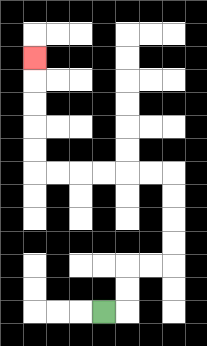{'start': '[4, 13]', 'end': '[1, 2]', 'path_directions': 'R,U,U,R,R,U,U,U,U,L,L,L,L,L,L,U,U,U,U,U', 'path_coordinates': '[[4, 13], [5, 13], [5, 12], [5, 11], [6, 11], [7, 11], [7, 10], [7, 9], [7, 8], [7, 7], [6, 7], [5, 7], [4, 7], [3, 7], [2, 7], [1, 7], [1, 6], [1, 5], [1, 4], [1, 3], [1, 2]]'}